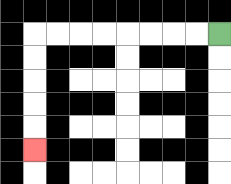{'start': '[9, 1]', 'end': '[1, 6]', 'path_directions': 'L,L,L,L,L,L,L,L,D,D,D,D,D', 'path_coordinates': '[[9, 1], [8, 1], [7, 1], [6, 1], [5, 1], [4, 1], [3, 1], [2, 1], [1, 1], [1, 2], [1, 3], [1, 4], [1, 5], [1, 6]]'}